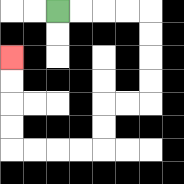{'start': '[2, 0]', 'end': '[0, 2]', 'path_directions': 'R,R,R,R,D,D,D,D,L,L,D,D,L,L,L,L,U,U,U,U', 'path_coordinates': '[[2, 0], [3, 0], [4, 0], [5, 0], [6, 0], [6, 1], [6, 2], [6, 3], [6, 4], [5, 4], [4, 4], [4, 5], [4, 6], [3, 6], [2, 6], [1, 6], [0, 6], [0, 5], [0, 4], [0, 3], [0, 2]]'}